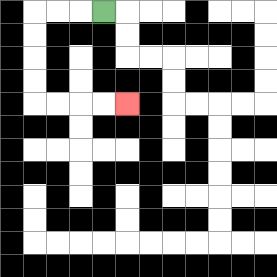{'start': '[4, 0]', 'end': '[5, 4]', 'path_directions': 'L,L,L,D,D,D,D,R,R,R,R', 'path_coordinates': '[[4, 0], [3, 0], [2, 0], [1, 0], [1, 1], [1, 2], [1, 3], [1, 4], [2, 4], [3, 4], [4, 4], [5, 4]]'}